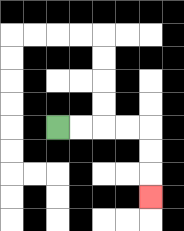{'start': '[2, 5]', 'end': '[6, 8]', 'path_directions': 'R,R,R,R,D,D,D', 'path_coordinates': '[[2, 5], [3, 5], [4, 5], [5, 5], [6, 5], [6, 6], [6, 7], [6, 8]]'}